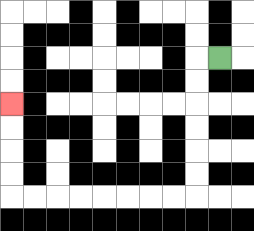{'start': '[9, 2]', 'end': '[0, 4]', 'path_directions': 'L,D,D,D,D,D,D,L,L,L,L,L,L,L,L,U,U,U,U', 'path_coordinates': '[[9, 2], [8, 2], [8, 3], [8, 4], [8, 5], [8, 6], [8, 7], [8, 8], [7, 8], [6, 8], [5, 8], [4, 8], [3, 8], [2, 8], [1, 8], [0, 8], [0, 7], [0, 6], [0, 5], [0, 4]]'}